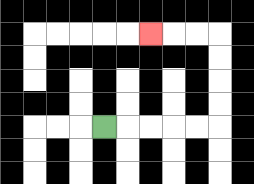{'start': '[4, 5]', 'end': '[6, 1]', 'path_directions': 'R,R,R,R,R,U,U,U,U,L,L,L', 'path_coordinates': '[[4, 5], [5, 5], [6, 5], [7, 5], [8, 5], [9, 5], [9, 4], [9, 3], [9, 2], [9, 1], [8, 1], [7, 1], [6, 1]]'}